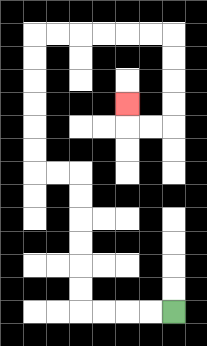{'start': '[7, 13]', 'end': '[5, 4]', 'path_directions': 'L,L,L,L,U,U,U,U,U,U,L,L,U,U,U,U,U,U,R,R,R,R,R,R,D,D,D,D,L,L,U', 'path_coordinates': '[[7, 13], [6, 13], [5, 13], [4, 13], [3, 13], [3, 12], [3, 11], [3, 10], [3, 9], [3, 8], [3, 7], [2, 7], [1, 7], [1, 6], [1, 5], [1, 4], [1, 3], [1, 2], [1, 1], [2, 1], [3, 1], [4, 1], [5, 1], [6, 1], [7, 1], [7, 2], [7, 3], [7, 4], [7, 5], [6, 5], [5, 5], [5, 4]]'}